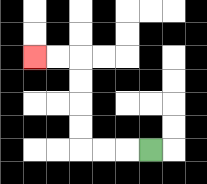{'start': '[6, 6]', 'end': '[1, 2]', 'path_directions': 'L,L,L,U,U,U,U,L,L', 'path_coordinates': '[[6, 6], [5, 6], [4, 6], [3, 6], [3, 5], [3, 4], [3, 3], [3, 2], [2, 2], [1, 2]]'}